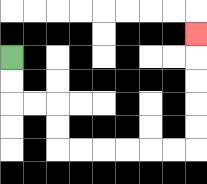{'start': '[0, 2]', 'end': '[8, 1]', 'path_directions': 'D,D,R,R,D,D,R,R,R,R,R,R,U,U,U,U,U', 'path_coordinates': '[[0, 2], [0, 3], [0, 4], [1, 4], [2, 4], [2, 5], [2, 6], [3, 6], [4, 6], [5, 6], [6, 6], [7, 6], [8, 6], [8, 5], [8, 4], [8, 3], [8, 2], [8, 1]]'}